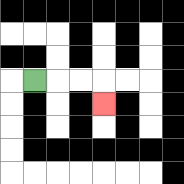{'start': '[1, 3]', 'end': '[4, 4]', 'path_directions': 'R,R,R,D', 'path_coordinates': '[[1, 3], [2, 3], [3, 3], [4, 3], [4, 4]]'}